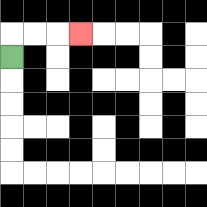{'start': '[0, 2]', 'end': '[3, 1]', 'path_directions': 'U,R,R,R', 'path_coordinates': '[[0, 2], [0, 1], [1, 1], [2, 1], [3, 1]]'}